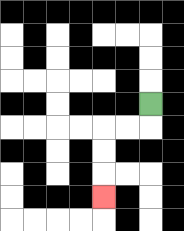{'start': '[6, 4]', 'end': '[4, 8]', 'path_directions': 'D,L,L,D,D,D', 'path_coordinates': '[[6, 4], [6, 5], [5, 5], [4, 5], [4, 6], [4, 7], [4, 8]]'}